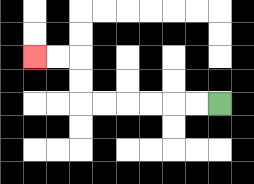{'start': '[9, 4]', 'end': '[1, 2]', 'path_directions': 'L,L,L,L,L,L,U,U,L,L', 'path_coordinates': '[[9, 4], [8, 4], [7, 4], [6, 4], [5, 4], [4, 4], [3, 4], [3, 3], [3, 2], [2, 2], [1, 2]]'}